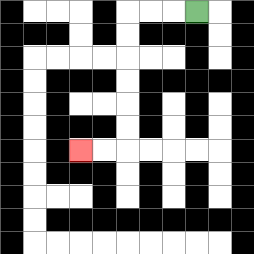{'start': '[8, 0]', 'end': '[3, 6]', 'path_directions': 'L,L,L,D,D,D,D,D,D,L,L', 'path_coordinates': '[[8, 0], [7, 0], [6, 0], [5, 0], [5, 1], [5, 2], [5, 3], [5, 4], [5, 5], [5, 6], [4, 6], [3, 6]]'}